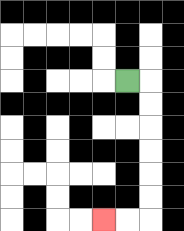{'start': '[5, 3]', 'end': '[4, 9]', 'path_directions': 'R,D,D,D,D,D,D,L,L', 'path_coordinates': '[[5, 3], [6, 3], [6, 4], [6, 5], [6, 6], [6, 7], [6, 8], [6, 9], [5, 9], [4, 9]]'}